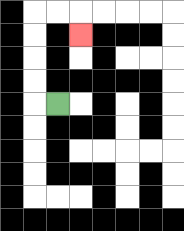{'start': '[2, 4]', 'end': '[3, 1]', 'path_directions': 'L,U,U,U,U,R,R,D', 'path_coordinates': '[[2, 4], [1, 4], [1, 3], [1, 2], [1, 1], [1, 0], [2, 0], [3, 0], [3, 1]]'}